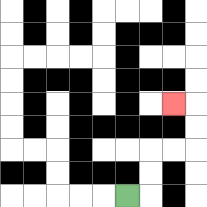{'start': '[5, 8]', 'end': '[7, 4]', 'path_directions': 'R,U,U,R,R,U,U,L', 'path_coordinates': '[[5, 8], [6, 8], [6, 7], [6, 6], [7, 6], [8, 6], [8, 5], [8, 4], [7, 4]]'}